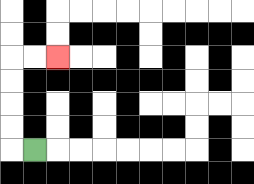{'start': '[1, 6]', 'end': '[2, 2]', 'path_directions': 'L,U,U,U,U,R,R', 'path_coordinates': '[[1, 6], [0, 6], [0, 5], [0, 4], [0, 3], [0, 2], [1, 2], [2, 2]]'}